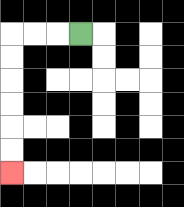{'start': '[3, 1]', 'end': '[0, 7]', 'path_directions': 'L,L,L,D,D,D,D,D,D', 'path_coordinates': '[[3, 1], [2, 1], [1, 1], [0, 1], [0, 2], [0, 3], [0, 4], [0, 5], [0, 6], [0, 7]]'}